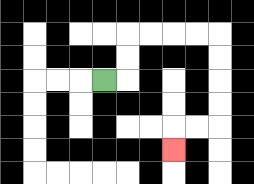{'start': '[4, 3]', 'end': '[7, 6]', 'path_directions': 'R,U,U,R,R,R,R,D,D,D,D,L,L,D', 'path_coordinates': '[[4, 3], [5, 3], [5, 2], [5, 1], [6, 1], [7, 1], [8, 1], [9, 1], [9, 2], [9, 3], [9, 4], [9, 5], [8, 5], [7, 5], [7, 6]]'}